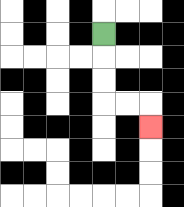{'start': '[4, 1]', 'end': '[6, 5]', 'path_directions': 'D,D,D,R,R,D', 'path_coordinates': '[[4, 1], [4, 2], [4, 3], [4, 4], [5, 4], [6, 4], [6, 5]]'}